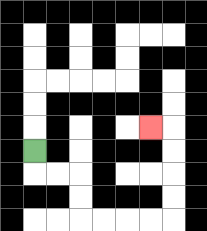{'start': '[1, 6]', 'end': '[6, 5]', 'path_directions': 'D,R,R,D,D,R,R,R,R,U,U,U,U,L', 'path_coordinates': '[[1, 6], [1, 7], [2, 7], [3, 7], [3, 8], [3, 9], [4, 9], [5, 9], [6, 9], [7, 9], [7, 8], [7, 7], [7, 6], [7, 5], [6, 5]]'}